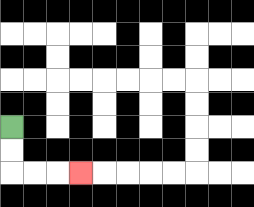{'start': '[0, 5]', 'end': '[3, 7]', 'path_directions': 'D,D,R,R,R', 'path_coordinates': '[[0, 5], [0, 6], [0, 7], [1, 7], [2, 7], [3, 7]]'}